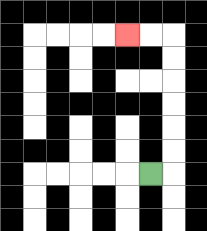{'start': '[6, 7]', 'end': '[5, 1]', 'path_directions': 'R,U,U,U,U,U,U,L,L', 'path_coordinates': '[[6, 7], [7, 7], [7, 6], [7, 5], [7, 4], [7, 3], [7, 2], [7, 1], [6, 1], [5, 1]]'}